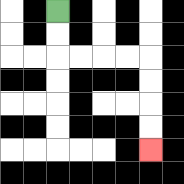{'start': '[2, 0]', 'end': '[6, 6]', 'path_directions': 'D,D,R,R,R,R,D,D,D,D', 'path_coordinates': '[[2, 0], [2, 1], [2, 2], [3, 2], [4, 2], [5, 2], [6, 2], [6, 3], [6, 4], [6, 5], [6, 6]]'}